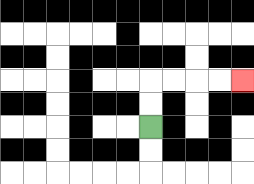{'start': '[6, 5]', 'end': '[10, 3]', 'path_directions': 'U,U,R,R,R,R', 'path_coordinates': '[[6, 5], [6, 4], [6, 3], [7, 3], [8, 3], [9, 3], [10, 3]]'}